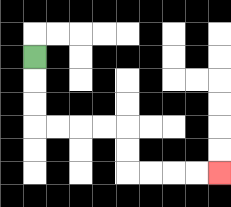{'start': '[1, 2]', 'end': '[9, 7]', 'path_directions': 'D,D,D,R,R,R,R,D,D,R,R,R,R', 'path_coordinates': '[[1, 2], [1, 3], [1, 4], [1, 5], [2, 5], [3, 5], [4, 5], [5, 5], [5, 6], [5, 7], [6, 7], [7, 7], [8, 7], [9, 7]]'}